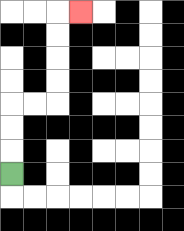{'start': '[0, 7]', 'end': '[3, 0]', 'path_directions': 'U,U,U,R,R,U,U,U,U,R', 'path_coordinates': '[[0, 7], [0, 6], [0, 5], [0, 4], [1, 4], [2, 4], [2, 3], [2, 2], [2, 1], [2, 0], [3, 0]]'}